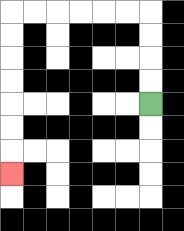{'start': '[6, 4]', 'end': '[0, 7]', 'path_directions': 'U,U,U,U,L,L,L,L,L,L,D,D,D,D,D,D,D', 'path_coordinates': '[[6, 4], [6, 3], [6, 2], [6, 1], [6, 0], [5, 0], [4, 0], [3, 0], [2, 0], [1, 0], [0, 0], [0, 1], [0, 2], [0, 3], [0, 4], [0, 5], [0, 6], [0, 7]]'}